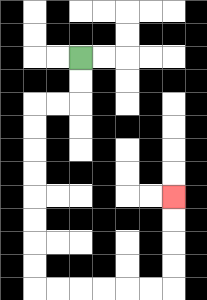{'start': '[3, 2]', 'end': '[7, 8]', 'path_directions': 'D,D,L,L,D,D,D,D,D,D,D,D,R,R,R,R,R,R,U,U,U,U', 'path_coordinates': '[[3, 2], [3, 3], [3, 4], [2, 4], [1, 4], [1, 5], [1, 6], [1, 7], [1, 8], [1, 9], [1, 10], [1, 11], [1, 12], [2, 12], [3, 12], [4, 12], [5, 12], [6, 12], [7, 12], [7, 11], [7, 10], [7, 9], [7, 8]]'}